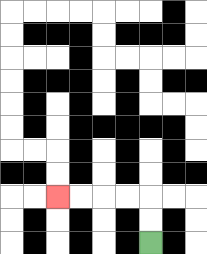{'start': '[6, 10]', 'end': '[2, 8]', 'path_directions': 'U,U,L,L,L,L', 'path_coordinates': '[[6, 10], [6, 9], [6, 8], [5, 8], [4, 8], [3, 8], [2, 8]]'}